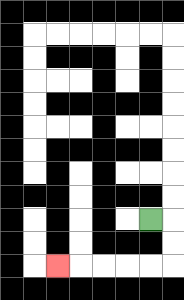{'start': '[6, 9]', 'end': '[2, 11]', 'path_directions': 'R,D,D,L,L,L,L,L', 'path_coordinates': '[[6, 9], [7, 9], [7, 10], [7, 11], [6, 11], [5, 11], [4, 11], [3, 11], [2, 11]]'}